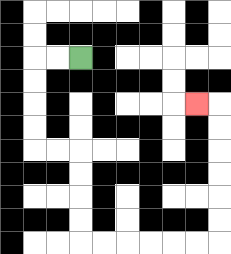{'start': '[3, 2]', 'end': '[8, 4]', 'path_directions': 'L,L,D,D,D,D,R,R,D,D,D,D,R,R,R,R,R,R,U,U,U,U,U,U,L', 'path_coordinates': '[[3, 2], [2, 2], [1, 2], [1, 3], [1, 4], [1, 5], [1, 6], [2, 6], [3, 6], [3, 7], [3, 8], [3, 9], [3, 10], [4, 10], [5, 10], [6, 10], [7, 10], [8, 10], [9, 10], [9, 9], [9, 8], [9, 7], [9, 6], [9, 5], [9, 4], [8, 4]]'}